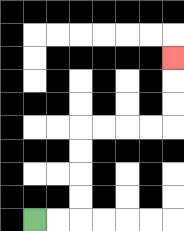{'start': '[1, 9]', 'end': '[7, 2]', 'path_directions': 'R,R,U,U,U,U,R,R,R,R,U,U,U', 'path_coordinates': '[[1, 9], [2, 9], [3, 9], [3, 8], [3, 7], [3, 6], [3, 5], [4, 5], [5, 5], [6, 5], [7, 5], [7, 4], [7, 3], [7, 2]]'}